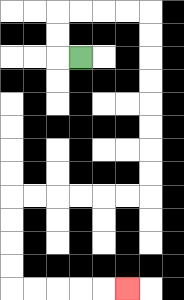{'start': '[3, 2]', 'end': '[5, 12]', 'path_directions': 'L,U,U,R,R,R,R,D,D,D,D,D,D,D,D,L,L,L,L,L,L,D,D,D,D,R,R,R,R,R', 'path_coordinates': '[[3, 2], [2, 2], [2, 1], [2, 0], [3, 0], [4, 0], [5, 0], [6, 0], [6, 1], [6, 2], [6, 3], [6, 4], [6, 5], [6, 6], [6, 7], [6, 8], [5, 8], [4, 8], [3, 8], [2, 8], [1, 8], [0, 8], [0, 9], [0, 10], [0, 11], [0, 12], [1, 12], [2, 12], [3, 12], [4, 12], [5, 12]]'}